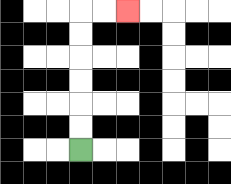{'start': '[3, 6]', 'end': '[5, 0]', 'path_directions': 'U,U,U,U,U,U,R,R', 'path_coordinates': '[[3, 6], [3, 5], [3, 4], [3, 3], [3, 2], [3, 1], [3, 0], [4, 0], [5, 0]]'}